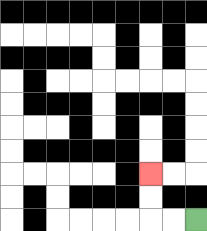{'start': '[8, 9]', 'end': '[6, 7]', 'path_directions': 'L,L,U,U', 'path_coordinates': '[[8, 9], [7, 9], [6, 9], [6, 8], [6, 7]]'}